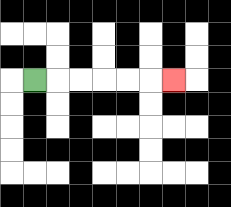{'start': '[1, 3]', 'end': '[7, 3]', 'path_directions': 'R,R,R,R,R,R', 'path_coordinates': '[[1, 3], [2, 3], [3, 3], [4, 3], [5, 3], [6, 3], [7, 3]]'}